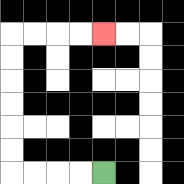{'start': '[4, 7]', 'end': '[4, 1]', 'path_directions': 'L,L,L,L,U,U,U,U,U,U,R,R,R,R', 'path_coordinates': '[[4, 7], [3, 7], [2, 7], [1, 7], [0, 7], [0, 6], [0, 5], [0, 4], [0, 3], [0, 2], [0, 1], [1, 1], [2, 1], [3, 1], [4, 1]]'}